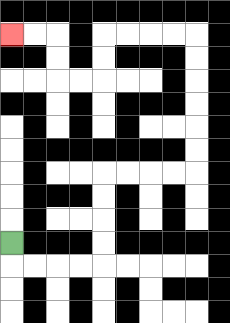{'start': '[0, 10]', 'end': '[0, 1]', 'path_directions': 'D,R,R,R,R,U,U,U,U,R,R,R,R,U,U,U,U,U,U,L,L,L,L,D,D,L,L,U,U,L,L', 'path_coordinates': '[[0, 10], [0, 11], [1, 11], [2, 11], [3, 11], [4, 11], [4, 10], [4, 9], [4, 8], [4, 7], [5, 7], [6, 7], [7, 7], [8, 7], [8, 6], [8, 5], [8, 4], [8, 3], [8, 2], [8, 1], [7, 1], [6, 1], [5, 1], [4, 1], [4, 2], [4, 3], [3, 3], [2, 3], [2, 2], [2, 1], [1, 1], [0, 1]]'}